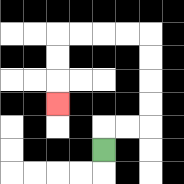{'start': '[4, 6]', 'end': '[2, 4]', 'path_directions': 'U,R,R,U,U,U,U,L,L,L,L,D,D,D', 'path_coordinates': '[[4, 6], [4, 5], [5, 5], [6, 5], [6, 4], [6, 3], [6, 2], [6, 1], [5, 1], [4, 1], [3, 1], [2, 1], [2, 2], [2, 3], [2, 4]]'}